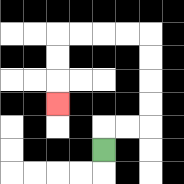{'start': '[4, 6]', 'end': '[2, 4]', 'path_directions': 'U,R,R,U,U,U,U,L,L,L,L,D,D,D', 'path_coordinates': '[[4, 6], [4, 5], [5, 5], [6, 5], [6, 4], [6, 3], [6, 2], [6, 1], [5, 1], [4, 1], [3, 1], [2, 1], [2, 2], [2, 3], [2, 4]]'}